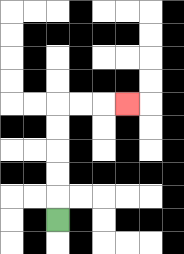{'start': '[2, 9]', 'end': '[5, 4]', 'path_directions': 'U,U,U,U,U,R,R,R', 'path_coordinates': '[[2, 9], [2, 8], [2, 7], [2, 6], [2, 5], [2, 4], [3, 4], [4, 4], [5, 4]]'}